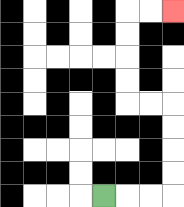{'start': '[4, 8]', 'end': '[7, 0]', 'path_directions': 'R,R,R,U,U,U,U,L,L,U,U,U,U,R,R', 'path_coordinates': '[[4, 8], [5, 8], [6, 8], [7, 8], [7, 7], [7, 6], [7, 5], [7, 4], [6, 4], [5, 4], [5, 3], [5, 2], [5, 1], [5, 0], [6, 0], [7, 0]]'}